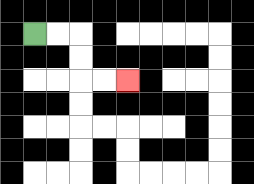{'start': '[1, 1]', 'end': '[5, 3]', 'path_directions': 'R,R,D,D,R,R', 'path_coordinates': '[[1, 1], [2, 1], [3, 1], [3, 2], [3, 3], [4, 3], [5, 3]]'}